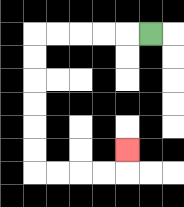{'start': '[6, 1]', 'end': '[5, 6]', 'path_directions': 'L,L,L,L,L,D,D,D,D,D,D,R,R,R,R,U', 'path_coordinates': '[[6, 1], [5, 1], [4, 1], [3, 1], [2, 1], [1, 1], [1, 2], [1, 3], [1, 4], [1, 5], [1, 6], [1, 7], [2, 7], [3, 7], [4, 7], [5, 7], [5, 6]]'}